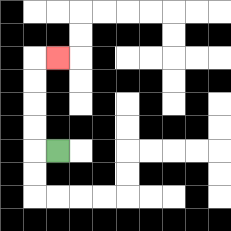{'start': '[2, 6]', 'end': '[2, 2]', 'path_directions': 'L,U,U,U,U,R', 'path_coordinates': '[[2, 6], [1, 6], [1, 5], [1, 4], [1, 3], [1, 2], [2, 2]]'}